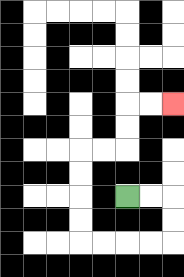{'start': '[5, 8]', 'end': '[7, 4]', 'path_directions': 'R,R,D,D,L,L,L,L,U,U,U,U,R,R,U,U,R,R', 'path_coordinates': '[[5, 8], [6, 8], [7, 8], [7, 9], [7, 10], [6, 10], [5, 10], [4, 10], [3, 10], [3, 9], [3, 8], [3, 7], [3, 6], [4, 6], [5, 6], [5, 5], [5, 4], [6, 4], [7, 4]]'}